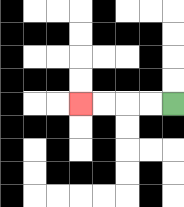{'start': '[7, 4]', 'end': '[3, 4]', 'path_directions': 'L,L,L,L', 'path_coordinates': '[[7, 4], [6, 4], [5, 4], [4, 4], [3, 4]]'}